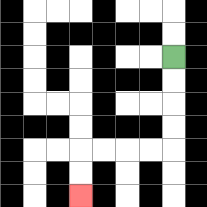{'start': '[7, 2]', 'end': '[3, 8]', 'path_directions': 'D,D,D,D,L,L,L,L,D,D', 'path_coordinates': '[[7, 2], [7, 3], [7, 4], [7, 5], [7, 6], [6, 6], [5, 6], [4, 6], [3, 6], [3, 7], [3, 8]]'}